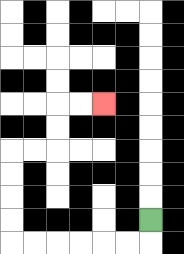{'start': '[6, 9]', 'end': '[4, 4]', 'path_directions': 'D,L,L,L,L,L,L,U,U,U,U,R,R,U,U,R,R', 'path_coordinates': '[[6, 9], [6, 10], [5, 10], [4, 10], [3, 10], [2, 10], [1, 10], [0, 10], [0, 9], [0, 8], [0, 7], [0, 6], [1, 6], [2, 6], [2, 5], [2, 4], [3, 4], [4, 4]]'}